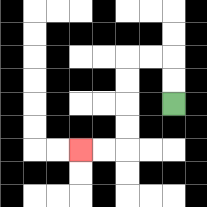{'start': '[7, 4]', 'end': '[3, 6]', 'path_directions': 'U,U,L,L,D,D,D,D,L,L', 'path_coordinates': '[[7, 4], [7, 3], [7, 2], [6, 2], [5, 2], [5, 3], [5, 4], [5, 5], [5, 6], [4, 6], [3, 6]]'}